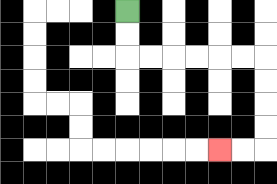{'start': '[5, 0]', 'end': '[9, 6]', 'path_directions': 'D,D,R,R,R,R,R,R,D,D,D,D,L,L', 'path_coordinates': '[[5, 0], [5, 1], [5, 2], [6, 2], [7, 2], [8, 2], [9, 2], [10, 2], [11, 2], [11, 3], [11, 4], [11, 5], [11, 6], [10, 6], [9, 6]]'}